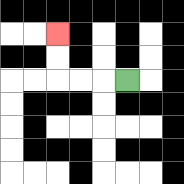{'start': '[5, 3]', 'end': '[2, 1]', 'path_directions': 'L,L,L,U,U', 'path_coordinates': '[[5, 3], [4, 3], [3, 3], [2, 3], [2, 2], [2, 1]]'}